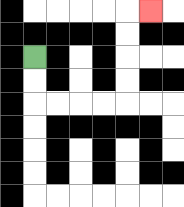{'start': '[1, 2]', 'end': '[6, 0]', 'path_directions': 'D,D,R,R,R,R,U,U,U,U,R', 'path_coordinates': '[[1, 2], [1, 3], [1, 4], [2, 4], [3, 4], [4, 4], [5, 4], [5, 3], [5, 2], [5, 1], [5, 0], [6, 0]]'}